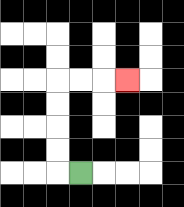{'start': '[3, 7]', 'end': '[5, 3]', 'path_directions': 'L,U,U,U,U,R,R,R', 'path_coordinates': '[[3, 7], [2, 7], [2, 6], [2, 5], [2, 4], [2, 3], [3, 3], [4, 3], [5, 3]]'}